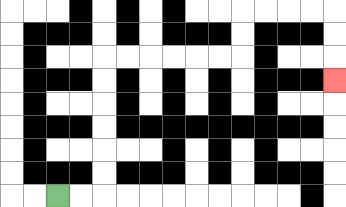{'start': '[2, 8]', 'end': '[14, 3]', 'path_directions': 'R,R,U,U,U,U,U,U,R,R,R,R,R,R,U,U,R,R,R,R,D,D,D', 'path_coordinates': '[[2, 8], [3, 8], [4, 8], [4, 7], [4, 6], [4, 5], [4, 4], [4, 3], [4, 2], [5, 2], [6, 2], [7, 2], [8, 2], [9, 2], [10, 2], [10, 1], [10, 0], [11, 0], [12, 0], [13, 0], [14, 0], [14, 1], [14, 2], [14, 3]]'}